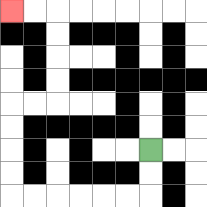{'start': '[6, 6]', 'end': '[0, 0]', 'path_directions': 'D,D,L,L,L,L,L,L,U,U,U,U,R,R,U,U,U,U,L,L', 'path_coordinates': '[[6, 6], [6, 7], [6, 8], [5, 8], [4, 8], [3, 8], [2, 8], [1, 8], [0, 8], [0, 7], [0, 6], [0, 5], [0, 4], [1, 4], [2, 4], [2, 3], [2, 2], [2, 1], [2, 0], [1, 0], [0, 0]]'}